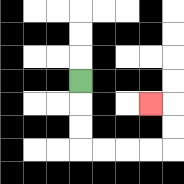{'start': '[3, 3]', 'end': '[6, 4]', 'path_directions': 'D,D,D,R,R,R,R,U,U,L', 'path_coordinates': '[[3, 3], [3, 4], [3, 5], [3, 6], [4, 6], [5, 6], [6, 6], [7, 6], [7, 5], [7, 4], [6, 4]]'}